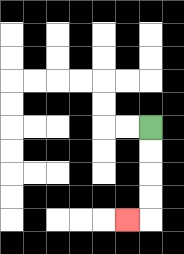{'start': '[6, 5]', 'end': '[5, 9]', 'path_directions': 'D,D,D,D,L', 'path_coordinates': '[[6, 5], [6, 6], [6, 7], [6, 8], [6, 9], [5, 9]]'}